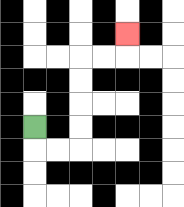{'start': '[1, 5]', 'end': '[5, 1]', 'path_directions': 'D,R,R,U,U,U,U,R,R,U', 'path_coordinates': '[[1, 5], [1, 6], [2, 6], [3, 6], [3, 5], [3, 4], [3, 3], [3, 2], [4, 2], [5, 2], [5, 1]]'}